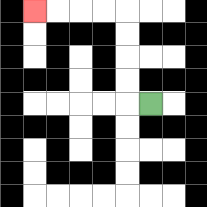{'start': '[6, 4]', 'end': '[1, 0]', 'path_directions': 'L,U,U,U,U,L,L,L,L', 'path_coordinates': '[[6, 4], [5, 4], [5, 3], [5, 2], [5, 1], [5, 0], [4, 0], [3, 0], [2, 0], [1, 0]]'}